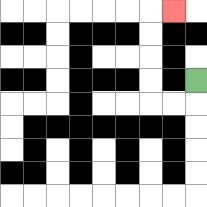{'start': '[8, 3]', 'end': '[7, 0]', 'path_directions': 'D,L,L,U,U,U,U,R', 'path_coordinates': '[[8, 3], [8, 4], [7, 4], [6, 4], [6, 3], [6, 2], [6, 1], [6, 0], [7, 0]]'}